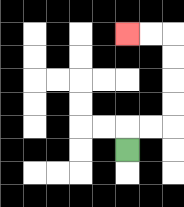{'start': '[5, 6]', 'end': '[5, 1]', 'path_directions': 'U,R,R,U,U,U,U,L,L', 'path_coordinates': '[[5, 6], [5, 5], [6, 5], [7, 5], [7, 4], [7, 3], [7, 2], [7, 1], [6, 1], [5, 1]]'}